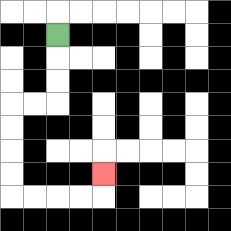{'start': '[2, 1]', 'end': '[4, 7]', 'path_directions': 'D,D,D,L,L,D,D,D,D,R,R,R,R,U', 'path_coordinates': '[[2, 1], [2, 2], [2, 3], [2, 4], [1, 4], [0, 4], [0, 5], [0, 6], [0, 7], [0, 8], [1, 8], [2, 8], [3, 8], [4, 8], [4, 7]]'}